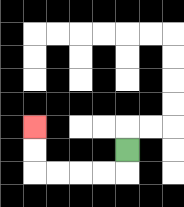{'start': '[5, 6]', 'end': '[1, 5]', 'path_directions': 'D,L,L,L,L,U,U', 'path_coordinates': '[[5, 6], [5, 7], [4, 7], [3, 7], [2, 7], [1, 7], [1, 6], [1, 5]]'}